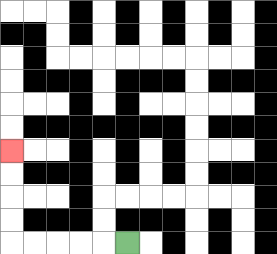{'start': '[5, 10]', 'end': '[0, 6]', 'path_directions': 'L,L,L,L,L,U,U,U,U', 'path_coordinates': '[[5, 10], [4, 10], [3, 10], [2, 10], [1, 10], [0, 10], [0, 9], [0, 8], [0, 7], [0, 6]]'}